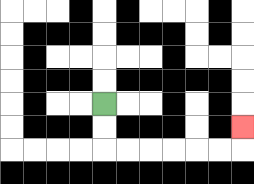{'start': '[4, 4]', 'end': '[10, 5]', 'path_directions': 'D,D,R,R,R,R,R,R,U', 'path_coordinates': '[[4, 4], [4, 5], [4, 6], [5, 6], [6, 6], [7, 6], [8, 6], [9, 6], [10, 6], [10, 5]]'}